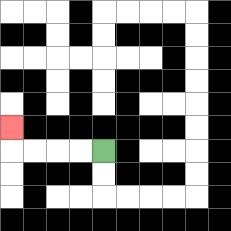{'start': '[4, 6]', 'end': '[0, 5]', 'path_directions': 'L,L,L,L,U', 'path_coordinates': '[[4, 6], [3, 6], [2, 6], [1, 6], [0, 6], [0, 5]]'}